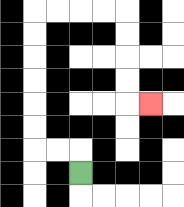{'start': '[3, 7]', 'end': '[6, 4]', 'path_directions': 'U,L,L,U,U,U,U,U,U,R,R,R,R,D,D,D,D,R', 'path_coordinates': '[[3, 7], [3, 6], [2, 6], [1, 6], [1, 5], [1, 4], [1, 3], [1, 2], [1, 1], [1, 0], [2, 0], [3, 0], [4, 0], [5, 0], [5, 1], [5, 2], [5, 3], [5, 4], [6, 4]]'}